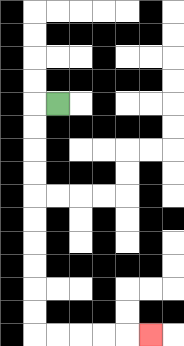{'start': '[2, 4]', 'end': '[6, 14]', 'path_directions': 'L,D,D,D,D,D,D,D,D,D,D,R,R,R,R,R', 'path_coordinates': '[[2, 4], [1, 4], [1, 5], [1, 6], [1, 7], [1, 8], [1, 9], [1, 10], [1, 11], [1, 12], [1, 13], [1, 14], [2, 14], [3, 14], [4, 14], [5, 14], [6, 14]]'}